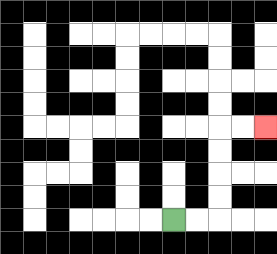{'start': '[7, 9]', 'end': '[11, 5]', 'path_directions': 'R,R,U,U,U,U,R,R', 'path_coordinates': '[[7, 9], [8, 9], [9, 9], [9, 8], [9, 7], [9, 6], [9, 5], [10, 5], [11, 5]]'}